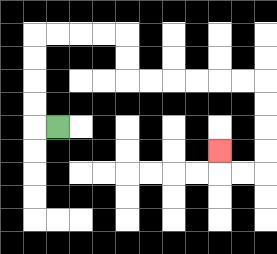{'start': '[2, 5]', 'end': '[9, 6]', 'path_directions': 'L,U,U,U,U,R,R,R,R,D,D,R,R,R,R,R,R,D,D,D,D,L,L,U', 'path_coordinates': '[[2, 5], [1, 5], [1, 4], [1, 3], [1, 2], [1, 1], [2, 1], [3, 1], [4, 1], [5, 1], [5, 2], [5, 3], [6, 3], [7, 3], [8, 3], [9, 3], [10, 3], [11, 3], [11, 4], [11, 5], [11, 6], [11, 7], [10, 7], [9, 7], [9, 6]]'}